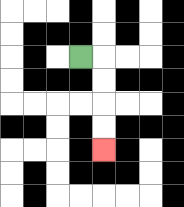{'start': '[3, 2]', 'end': '[4, 6]', 'path_directions': 'R,D,D,D,D', 'path_coordinates': '[[3, 2], [4, 2], [4, 3], [4, 4], [4, 5], [4, 6]]'}